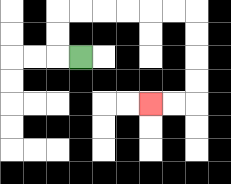{'start': '[3, 2]', 'end': '[6, 4]', 'path_directions': 'L,U,U,R,R,R,R,R,R,D,D,D,D,L,L', 'path_coordinates': '[[3, 2], [2, 2], [2, 1], [2, 0], [3, 0], [4, 0], [5, 0], [6, 0], [7, 0], [8, 0], [8, 1], [8, 2], [8, 3], [8, 4], [7, 4], [6, 4]]'}